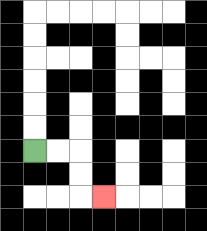{'start': '[1, 6]', 'end': '[4, 8]', 'path_directions': 'R,R,D,D,R', 'path_coordinates': '[[1, 6], [2, 6], [3, 6], [3, 7], [3, 8], [4, 8]]'}